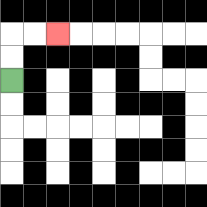{'start': '[0, 3]', 'end': '[2, 1]', 'path_directions': 'U,U,R,R', 'path_coordinates': '[[0, 3], [0, 2], [0, 1], [1, 1], [2, 1]]'}